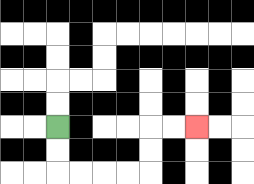{'start': '[2, 5]', 'end': '[8, 5]', 'path_directions': 'D,D,R,R,R,R,U,U,R,R', 'path_coordinates': '[[2, 5], [2, 6], [2, 7], [3, 7], [4, 7], [5, 7], [6, 7], [6, 6], [6, 5], [7, 5], [8, 5]]'}